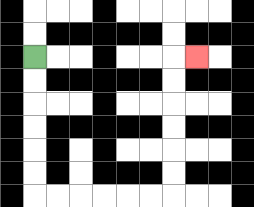{'start': '[1, 2]', 'end': '[8, 2]', 'path_directions': 'D,D,D,D,D,D,R,R,R,R,R,R,U,U,U,U,U,U,R', 'path_coordinates': '[[1, 2], [1, 3], [1, 4], [1, 5], [1, 6], [1, 7], [1, 8], [2, 8], [3, 8], [4, 8], [5, 8], [6, 8], [7, 8], [7, 7], [7, 6], [7, 5], [7, 4], [7, 3], [7, 2], [8, 2]]'}